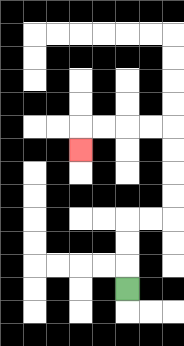{'start': '[5, 12]', 'end': '[3, 6]', 'path_directions': 'U,U,U,R,R,U,U,U,U,L,L,L,L,D', 'path_coordinates': '[[5, 12], [5, 11], [5, 10], [5, 9], [6, 9], [7, 9], [7, 8], [7, 7], [7, 6], [7, 5], [6, 5], [5, 5], [4, 5], [3, 5], [3, 6]]'}